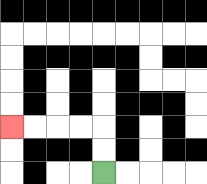{'start': '[4, 7]', 'end': '[0, 5]', 'path_directions': 'U,U,L,L,L,L', 'path_coordinates': '[[4, 7], [4, 6], [4, 5], [3, 5], [2, 5], [1, 5], [0, 5]]'}